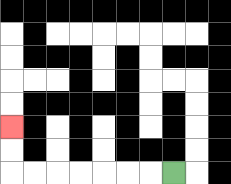{'start': '[7, 7]', 'end': '[0, 5]', 'path_directions': 'L,L,L,L,L,L,L,U,U', 'path_coordinates': '[[7, 7], [6, 7], [5, 7], [4, 7], [3, 7], [2, 7], [1, 7], [0, 7], [0, 6], [0, 5]]'}